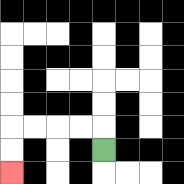{'start': '[4, 6]', 'end': '[0, 7]', 'path_directions': 'U,L,L,L,L,D,D', 'path_coordinates': '[[4, 6], [4, 5], [3, 5], [2, 5], [1, 5], [0, 5], [0, 6], [0, 7]]'}